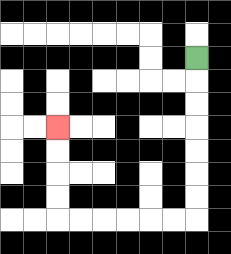{'start': '[8, 2]', 'end': '[2, 5]', 'path_directions': 'D,D,D,D,D,D,D,L,L,L,L,L,L,U,U,U,U', 'path_coordinates': '[[8, 2], [8, 3], [8, 4], [8, 5], [8, 6], [8, 7], [8, 8], [8, 9], [7, 9], [6, 9], [5, 9], [4, 9], [3, 9], [2, 9], [2, 8], [2, 7], [2, 6], [2, 5]]'}